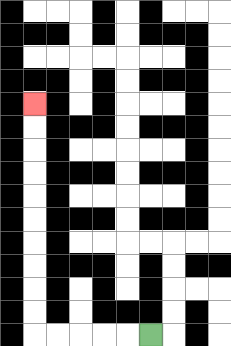{'start': '[6, 14]', 'end': '[1, 4]', 'path_directions': 'L,L,L,L,L,U,U,U,U,U,U,U,U,U,U', 'path_coordinates': '[[6, 14], [5, 14], [4, 14], [3, 14], [2, 14], [1, 14], [1, 13], [1, 12], [1, 11], [1, 10], [1, 9], [1, 8], [1, 7], [1, 6], [1, 5], [1, 4]]'}